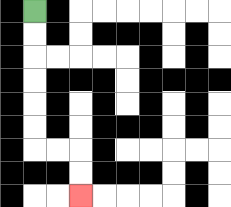{'start': '[1, 0]', 'end': '[3, 8]', 'path_directions': 'D,D,D,D,D,D,R,R,D,D', 'path_coordinates': '[[1, 0], [1, 1], [1, 2], [1, 3], [1, 4], [1, 5], [1, 6], [2, 6], [3, 6], [3, 7], [3, 8]]'}